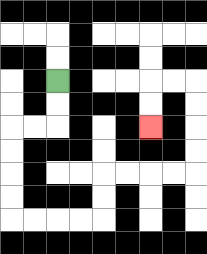{'start': '[2, 3]', 'end': '[6, 5]', 'path_directions': 'D,D,L,L,D,D,D,D,R,R,R,R,U,U,R,R,R,R,U,U,U,U,L,L,D,D', 'path_coordinates': '[[2, 3], [2, 4], [2, 5], [1, 5], [0, 5], [0, 6], [0, 7], [0, 8], [0, 9], [1, 9], [2, 9], [3, 9], [4, 9], [4, 8], [4, 7], [5, 7], [6, 7], [7, 7], [8, 7], [8, 6], [8, 5], [8, 4], [8, 3], [7, 3], [6, 3], [6, 4], [6, 5]]'}